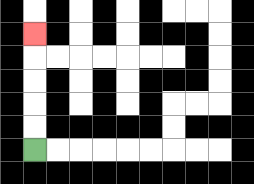{'start': '[1, 6]', 'end': '[1, 1]', 'path_directions': 'U,U,U,U,U', 'path_coordinates': '[[1, 6], [1, 5], [1, 4], [1, 3], [1, 2], [1, 1]]'}